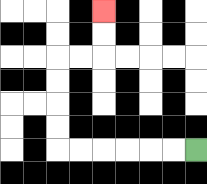{'start': '[8, 6]', 'end': '[4, 0]', 'path_directions': 'L,L,L,L,L,L,U,U,U,U,R,R,U,U', 'path_coordinates': '[[8, 6], [7, 6], [6, 6], [5, 6], [4, 6], [3, 6], [2, 6], [2, 5], [2, 4], [2, 3], [2, 2], [3, 2], [4, 2], [4, 1], [4, 0]]'}